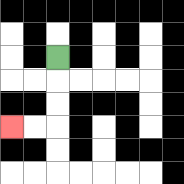{'start': '[2, 2]', 'end': '[0, 5]', 'path_directions': 'D,D,D,L,L', 'path_coordinates': '[[2, 2], [2, 3], [2, 4], [2, 5], [1, 5], [0, 5]]'}